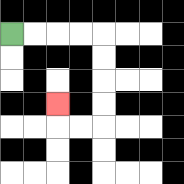{'start': '[0, 1]', 'end': '[2, 4]', 'path_directions': 'R,R,R,R,D,D,D,D,L,L,U', 'path_coordinates': '[[0, 1], [1, 1], [2, 1], [3, 1], [4, 1], [4, 2], [4, 3], [4, 4], [4, 5], [3, 5], [2, 5], [2, 4]]'}